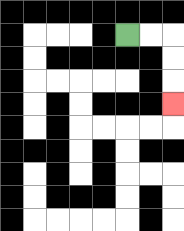{'start': '[5, 1]', 'end': '[7, 4]', 'path_directions': 'R,R,D,D,D', 'path_coordinates': '[[5, 1], [6, 1], [7, 1], [7, 2], [7, 3], [7, 4]]'}